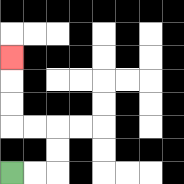{'start': '[0, 7]', 'end': '[0, 2]', 'path_directions': 'R,R,U,U,L,L,U,U,U', 'path_coordinates': '[[0, 7], [1, 7], [2, 7], [2, 6], [2, 5], [1, 5], [0, 5], [0, 4], [0, 3], [0, 2]]'}